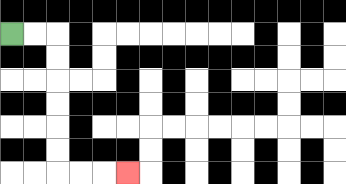{'start': '[0, 1]', 'end': '[5, 7]', 'path_directions': 'R,R,D,D,D,D,D,D,R,R,R', 'path_coordinates': '[[0, 1], [1, 1], [2, 1], [2, 2], [2, 3], [2, 4], [2, 5], [2, 6], [2, 7], [3, 7], [4, 7], [5, 7]]'}